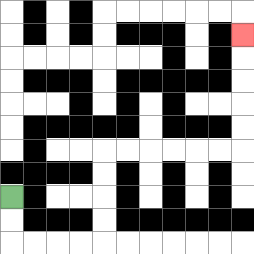{'start': '[0, 8]', 'end': '[10, 1]', 'path_directions': 'D,D,R,R,R,R,U,U,U,U,R,R,R,R,R,R,U,U,U,U,U', 'path_coordinates': '[[0, 8], [0, 9], [0, 10], [1, 10], [2, 10], [3, 10], [4, 10], [4, 9], [4, 8], [4, 7], [4, 6], [5, 6], [6, 6], [7, 6], [8, 6], [9, 6], [10, 6], [10, 5], [10, 4], [10, 3], [10, 2], [10, 1]]'}